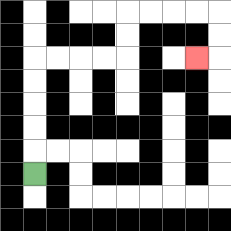{'start': '[1, 7]', 'end': '[8, 2]', 'path_directions': 'U,U,U,U,U,R,R,R,R,U,U,R,R,R,R,D,D,L', 'path_coordinates': '[[1, 7], [1, 6], [1, 5], [1, 4], [1, 3], [1, 2], [2, 2], [3, 2], [4, 2], [5, 2], [5, 1], [5, 0], [6, 0], [7, 0], [8, 0], [9, 0], [9, 1], [9, 2], [8, 2]]'}